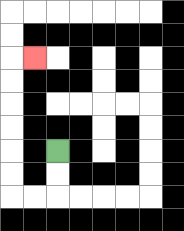{'start': '[2, 6]', 'end': '[1, 2]', 'path_directions': 'D,D,L,L,U,U,U,U,U,U,R', 'path_coordinates': '[[2, 6], [2, 7], [2, 8], [1, 8], [0, 8], [0, 7], [0, 6], [0, 5], [0, 4], [0, 3], [0, 2], [1, 2]]'}